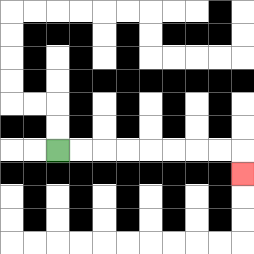{'start': '[2, 6]', 'end': '[10, 7]', 'path_directions': 'R,R,R,R,R,R,R,R,D', 'path_coordinates': '[[2, 6], [3, 6], [4, 6], [5, 6], [6, 6], [7, 6], [8, 6], [9, 6], [10, 6], [10, 7]]'}